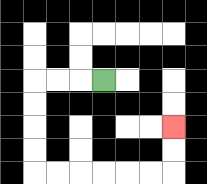{'start': '[4, 3]', 'end': '[7, 5]', 'path_directions': 'L,L,L,D,D,D,D,R,R,R,R,R,R,U,U', 'path_coordinates': '[[4, 3], [3, 3], [2, 3], [1, 3], [1, 4], [1, 5], [1, 6], [1, 7], [2, 7], [3, 7], [4, 7], [5, 7], [6, 7], [7, 7], [7, 6], [7, 5]]'}